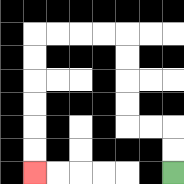{'start': '[7, 7]', 'end': '[1, 7]', 'path_directions': 'U,U,L,L,U,U,U,U,L,L,L,L,D,D,D,D,D,D', 'path_coordinates': '[[7, 7], [7, 6], [7, 5], [6, 5], [5, 5], [5, 4], [5, 3], [5, 2], [5, 1], [4, 1], [3, 1], [2, 1], [1, 1], [1, 2], [1, 3], [1, 4], [1, 5], [1, 6], [1, 7]]'}